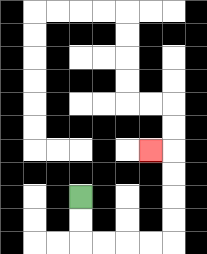{'start': '[3, 8]', 'end': '[6, 6]', 'path_directions': 'D,D,R,R,R,R,U,U,U,U,L', 'path_coordinates': '[[3, 8], [3, 9], [3, 10], [4, 10], [5, 10], [6, 10], [7, 10], [7, 9], [7, 8], [7, 7], [7, 6], [6, 6]]'}